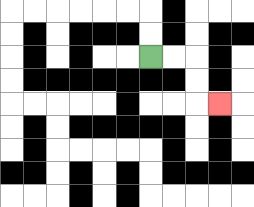{'start': '[6, 2]', 'end': '[9, 4]', 'path_directions': 'R,R,D,D,R', 'path_coordinates': '[[6, 2], [7, 2], [8, 2], [8, 3], [8, 4], [9, 4]]'}